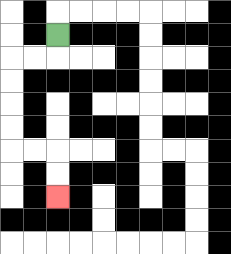{'start': '[2, 1]', 'end': '[2, 8]', 'path_directions': 'D,L,L,D,D,D,D,R,R,D,D', 'path_coordinates': '[[2, 1], [2, 2], [1, 2], [0, 2], [0, 3], [0, 4], [0, 5], [0, 6], [1, 6], [2, 6], [2, 7], [2, 8]]'}